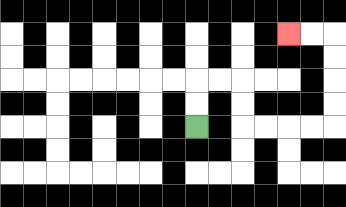{'start': '[8, 5]', 'end': '[12, 1]', 'path_directions': 'U,U,R,R,D,D,R,R,R,R,U,U,U,U,L,L', 'path_coordinates': '[[8, 5], [8, 4], [8, 3], [9, 3], [10, 3], [10, 4], [10, 5], [11, 5], [12, 5], [13, 5], [14, 5], [14, 4], [14, 3], [14, 2], [14, 1], [13, 1], [12, 1]]'}